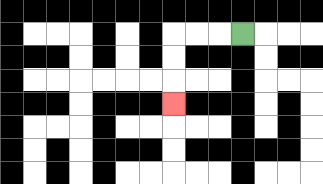{'start': '[10, 1]', 'end': '[7, 4]', 'path_directions': 'L,L,L,D,D,D', 'path_coordinates': '[[10, 1], [9, 1], [8, 1], [7, 1], [7, 2], [7, 3], [7, 4]]'}